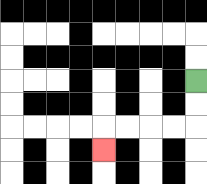{'start': '[8, 3]', 'end': '[4, 6]', 'path_directions': 'D,D,L,L,L,L,D', 'path_coordinates': '[[8, 3], [8, 4], [8, 5], [7, 5], [6, 5], [5, 5], [4, 5], [4, 6]]'}